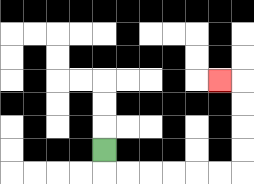{'start': '[4, 6]', 'end': '[9, 3]', 'path_directions': 'D,R,R,R,R,R,R,U,U,U,U,L', 'path_coordinates': '[[4, 6], [4, 7], [5, 7], [6, 7], [7, 7], [8, 7], [9, 7], [10, 7], [10, 6], [10, 5], [10, 4], [10, 3], [9, 3]]'}